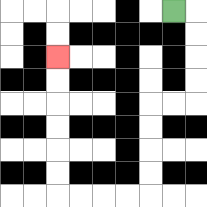{'start': '[7, 0]', 'end': '[2, 2]', 'path_directions': 'R,D,D,D,D,L,L,D,D,D,D,L,L,L,L,U,U,U,U,U,U', 'path_coordinates': '[[7, 0], [8, 0], [8, 1], [8, 2], [8, 3], [8, 4], [7, 4], [6, 4], [6, 5], [6, 6], [6, 7], [6, 8], [5, 8], [4, 8], [3, 8], [2, 8], [2, 7], [2, 6], [2, 5], [2, 4], [2, 3], [2, 2]]'}